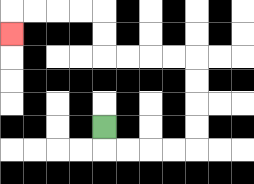{'start': '[4, 5]', 'end': '[0, 1]', 'path_directions': 'D,R,R,R,R,U,U,U,U,L,L,L,L,U,U,L,L,L,L,D', 'path_coordinates': '[[4, 5], [4, 6], [5, 6], [6, 6], [7, 6], [8, 6], [8, 5], [8, 4], [8, 3], [8, 2], [7, 2], [6, 2], [5, 2], [4, 2], [4, 1], [4, 0], [3, 0], [2, 0], [1, 0], [0, 0], [0, 1]]'}